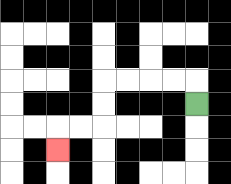{'start': '[8, 4]', 'end': '[2, 6]', 'path_directions': 'U,L,L,L,L,D,D,L,L,D', 'path_coordinates': '[[8, 4], [8, 3], [7, 3], [6, 3], [5, 3], [4, 3], [4, 4], [4, 5], [3, 5], [2, 5], [2, 6]]'}